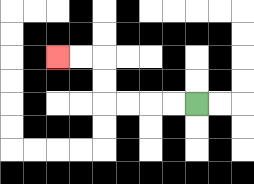{'start': '[8, 4]', 'end': '[2, 2]', 'path_directions': 'L,L,L,L,U,U,L,L', 'path_coordinates': '[[8, 4], [7, 4], [6, 4], [5, 4], [4, 4], [4, 3], [4, 2], [3, 2], [2, 2]]'}